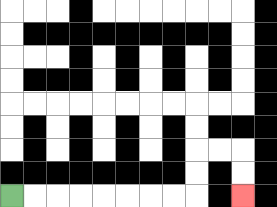{'start': '[0, 8]', 'end': '[10, 8]', 'path_directions': 'R,R,R,R,R,R,R,R,U,U,R,R,D,D', 'path_coordinates': '[[0, 8], [1, 8], [2, 8], [3, 8], [4, 8], [5, 8], [6, 8], [7, 8], [8, 8], [8, 7], [8, 6], [9, 6], [10, 6], [10, 7], [10, 8]]'}